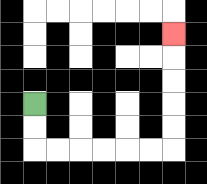{'start': '[1, 4]', 'end': '[7, 1]', 'path_directions': 'D,D,R,R,R,R,R,R,U,U,U,U,U', 'path_coordinates': '[[1, 4], [1, 5], [1, 6], [2, 6], [3, 6], [4, 6], [5, 6], [6, 6], [7, 6], [7, 5], [7, 4], [7, 3], [7, 2], [7, 1]]'}